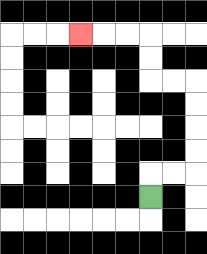{'start': '[6, 8]', 'end': '[3, 1]', 'path_directions': 'U,R,R,U,U,U,U,L,L,U,U,L,L,L', 'path_coordinates': '[[6, 8], [6, 7], [7, 7], [8, 7], [8, 6], [8, 5], [8, 4], [8, 3], [7, 3], [6, 3], [6, 2], [6, 1], [5, 1], [4, 1], [3, 1]]'}